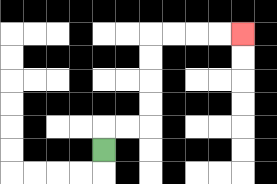{'start': '[4, 6]', 'end': '[10, 1]', 'path_directions': 'U,R,R,U,U,U,U,R,R,R,R', 'path_coordinates': '[[4, 6], [4, 5], [5, 5], [6, 5], [6, 4], [6, 3], [6, 2], [6, 1], [7, 1], [8, 1], [9, 1], [10, 1]]'}